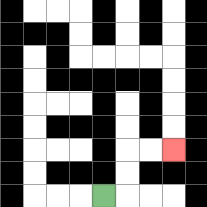{'start': '[4, 8]', 'end': '[7, 6]', 'path_directions': 'R,U,U,R,R', 'path_coordinates': '[[4, 8], [5, 8], [5, 7], [5, 6], [6, 6], [7, 6]]'}